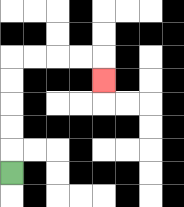{'start': '[0, 7]', 'end': '[4, 3]', 'path_directions': 'U,U,U,U,U,R,R,R,R,D', 'path_coordinates': '[[0, 7], [0, 6], [0, 5], [0, 4], [0, 3], [0, 2], [1, 2], [2, 2], [3, 2], [4, 2], [4, 3]]'}